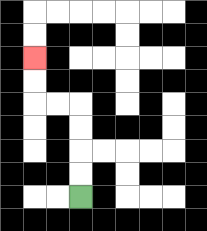{'start': '[3, 8]', 'end': '[1, 2]', 'path_directions': 'U,U,U,U,L,L,U,U', 'path_coordinates': '[[3, 8], [3, 7], [3, 6], [3, 5], [3, 4], [2, 4], [1, 4], [1, 3], [1, 2]]'}